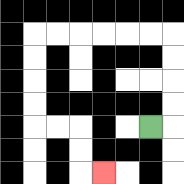{'start': '[6, 5]', 'end': '[4, 7]', 'path_directions': 'R,U,U,U,U,L,L,L,L,L,L,D,D,D,D,R,R,D,D,R', 'path_coordinates': '[[6, 5], [7, 5], [7, 4], [7, 3], [7, 2], [7, 1], [6, 1], [5, 1], [4, 1], [3, 1], [2, 1], [1, 1], [1, 2], [1, 3], [1, 4], [1, 5], [2, 5], [3, 5], [3, 6], [3, 7], [4, 7]]'}